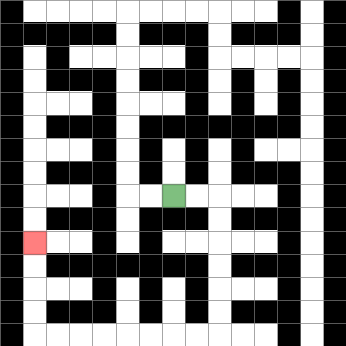{'start': '[7, 8]', 'end': '[1, 10]', 'path_directions': 'R,R,D,D,D,D,D,D,L,L,L,L,L,L,L,L,U,U,U,U', 'path_coordinates': '[[7, 8], [8, 8], [9, 8], [9, 9], [9, 10], [9, 11], [9, 12], [9, 13], [9, 14], [8, 14], [7, 14], [6, 14], [5, 14], [4, 14], [3, 14], [2, 14], [1, 14], [1, 13], [1, 12], [1, 11], [1, 10]]'}